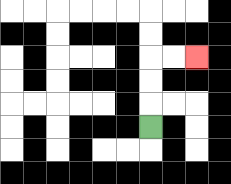{'start': '[6, 5]', 'end': '[8, 2]', 'path_directions': 'U,U,U,R,R', 'path_coordinates': '[[6, 5], [6, 4], [6, 3], [6, 2], [7, 2], [8, 2]]'}